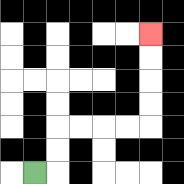{'start': '[1, 7]', 'end': '[6, 1]', 'path_directions': 'R,U,U,R,R,R,R,U,U,U,U', 'path_coordinates': '[[1, 7], [2, 7], [2, 6], [2, 5], [3, 5], [4, 5], [5, 5], [6, 5], [6, 4], [6, 3], [6, 2], [6, 1]]'}